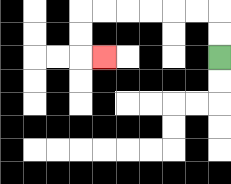{'start': '[9, 2]', 'end': '[4, 2]', 'path_directions': 'U,U,L,L,L,L,L,L,D,D,R', 'path_coordinates': '[[9, 2], [9, 1], [9, 0], [8, 0], [7, 0], [6, 0], [5, 0], [4, 0], [3, 0], [3, 1], [3, 2], [4, 2]]'}